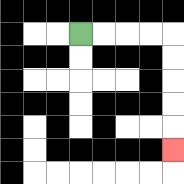{'start': '[3, 1]', 'end': '[7, 6]', 'path_directions': 'R,R,R,R,D,D,D,D,D', 'path_coordinates': '[[3, 1], [4, 1], [5, 1], [6, 1], [7, 1], [7, 2], [7, 3], [7, 4], [7, 5], [7, 6]]'}